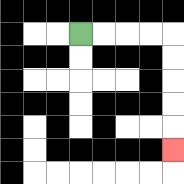{'start': '[3, 1]', 'end': '[7, 6]', 'path_directions': 'R,R,R,R,D,D,D,D,D', 'path_coordinates': '[[3, 1], [4, 1], [5, 1], [6, 1], [7, 1], [7, 2], [7, 3], [7, 4], [7, 5], [7, 6]]'}